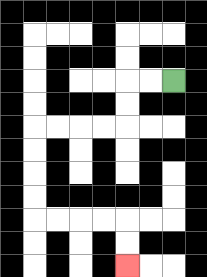{'start': '[7, 3]', 'end': '[5, 11]', 'path_directions': 'L,L,D,D,L,L,L,L,D,D,D,D,R,R,R,R,D,D', 'path_coordinates': '[[7, 3], [6, 3], [5, 3], [5, 4], [5, 5], [4, 5], [3, 5], [2, 5], [1, 5], [1, 6], [1, 7], [1, 8], [1, 9], [2, 9], [3, 9], [4, 9], [5, 9], [5, 10], [5, 11]]'}